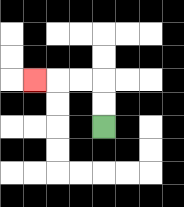{'start': '[4, 5]', 'end': '[1, 3]', 'path_directions': 'U,U,L,L,L', 'path_coordinates': '[[4, 5], [4, 4], [4, 3], [3, 3], [2, 3], [1, 3]]'}